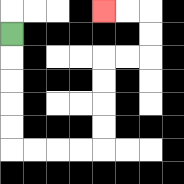{'start': '[0, 1]', 'end': '[4, 0]', 'path_directions': 'D,D,D,D,D,R,R,R,R,U,U,U,U,R,R,U,U,L,L', 'path_coordinates': '[[0, 1], [0, 2], [0, 3], [0, 4], [0, 5], [0, 6], [1, 6], [2, 6], [3, 6], [4, 6], [4, 5], [4, 4], [4, 3], [4, 2], [5, 2], [6, 2], [6, 1], [6, 0], [5, 0], [4, 0]]'}